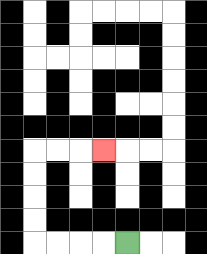{'start': '[5, 10]', 'end': '[4, 6]', 'path_directions': 'L,L,L,L,U,U,U,U,R,R,R', 'path_coordinates': '[[5, 10], [4, 10], [3, 10], [2, 10], [1, 10], [1, 9], [1, 8], [1, 7], [1, 6], [2, 6], [3, 6], [4, 6]]'}